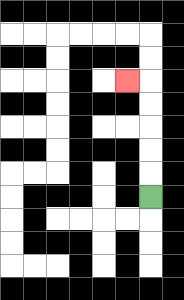{'start': '[6, 8]', 'end': '[5, 3]', 'path_directions': 'U,U,U,U,U,L', 'path_coordinates': '[[6, 8], [6, 7], [6, 6], [6, 5], [6, 4], [6, 3], [5, 3]]'}